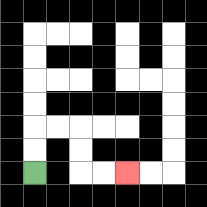{'start': '[1, 7]', 'end': '[5, 7]', 'path_directions': 'U,U,R,R,D,D,R,R', 'path_coordinates': '[[1, 7], [1, 6], [1, 5], [2, 5], [3, 5], [3, 6], [3, 7], [4, 7], [5, 7]]'}